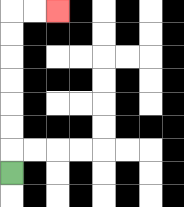{'start': '[0, 7]', 'end': '[2, 0]', 'path_directions': 'U,U,U,U,U,U,U,R,R', 'path_coordinates': '[[0, 7], [0, 6], [0, 5], [0, 4], [0, 3], [0, 2], [0, 1], [0, 0], [1, 0], [2, 0]]'}